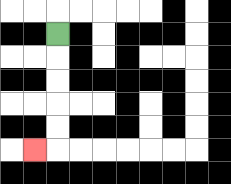{'start': '[2, 1]', 'end': '[1, 6]', 'path_directions': 'D,D,D,D,D,L', 'path_coordinates': '[[2, 1], [2, 2], [2, 3], [2, 4], [2, 5], [2, 6], [1, 6]]'}